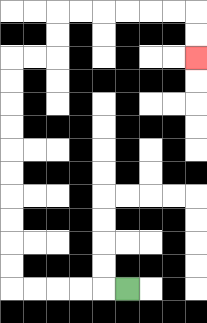{'start': '[5, 12]', 'end': '[8, 2]', 'path_directions': 'L,L,L,L,L,U,U,U,U,U,U,U,U,U,U,R,R,U,U,R,R,R,R,R,R,D,D', 'path_coordinates': '[[5, 12], [4, 12], [3, 12], [2, 12], [1, 12], [0, 12], [0, 11], [0, 10], [0, 9], [0, 8], [0, 7], [0, 6], [0, 5], [0, 4], [0, 3], [0, 2], [1, 2], [2, 2], [2, 1], [2, 0], [3, 0], [4, 0], [5, 0], [6, 0], [7, 0], [8, 0], [8, 1], [8, 2]]'}